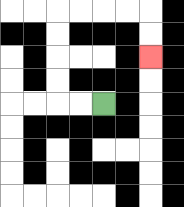{'start': '[4, 4]', 'end': '[6, 2]', 'path_directions': 'L,L,U,U,U,U,R,R,R,R,D,D', 'path_coordinates': '[[4, 4], [3, 4], [2, 4], [2, 3], [2, 2], [2, 1], [2, 0], [3, 0], [4, 0], [5, 0], [6, 0], [6, 1], [6, 2]]'}